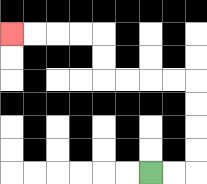{'start': '[6, 7]', 'end': '[0, 1]', 'path_directions': 'R,R,U,U,U,U,L,L,L,L,U,U,L,L,L,L', 'path_coordinates': '[[6, 7], [7, 7], [8, 7], [8, 6], [8, 5], [8, 4], [8, 3], [7, 3], [6, 3], [5, 3], [4, 3], [4, 2], [4, 1], [3, 1], [2, 1], [1, 1], [0, 1]]'}